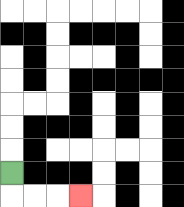{'start': '[0, 7]', 'end': '[3, 8]', 'path_directions': 'D,R,R,R', 'path_coordinates': '[[0, 7], [0, 8], [1, 8], [2, 8], [3, 8]]'}